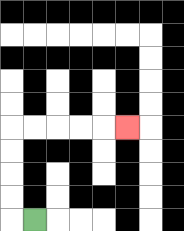{'start': '[1, 9]', 'end': '[5, 5]', 'path_directions': 'L,U,U,U,U,R,R,R,R,R', 'path_coordinates': '[[1, 9], [0, 9], [0, 8], [0, 7], [0, 6], [0, 5], [1, 5], [2, 5], [3, 5], [4, 5], [5, 5]]'}